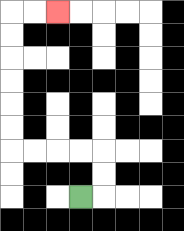{'start': '[3, 8]', 'end': '[2, 0]', 'path_directions': 'R,U,U,L,L,L,L,U,U,U,U,U,U,R,R', 'path_coordinates': '[[3, 8], [4, 8], [4, 7], [4, 6], [3, 6], [2, 6], [1, 6], [0, 6], [0, 5], [0, 4], [0, 3], [0, 2], [0, 1], [0, 0], [1, 0], [2, 0]]'}